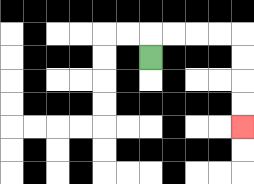{'start': '[6, 2]', 'end': '[10, 5]', 'path_directions': 'U,R,R,R,R,D,D,D,D', 'path_coordinates': '[[6, 2], [6, 1], [7, 1], [8, 1], [9, 1], [10, 1], [10, 2], [10, 3], [10, 4], [10, 5]]'}